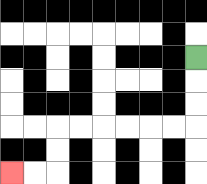{'start': '[8, 2]', 'end': '[0, 7]', 'path_directions': 'D,D,D,L,L,L,L,L,L,D,D,L,L', 'path_coordinates': '[[8, 2], [8, 3], [8, 4], [8, 5], [7, 5], [6, 5], [5, 5], [4, 5], [3, 5], [2, 5], [2, 6], [2, 7], [1, 7], [0, 7]]'}